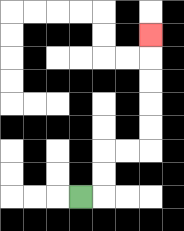{'start': '[3, 8]', 'end': '[6, 1]', 'path_directions': 'R,U,U,R,R,U,U,U,U,U', 'path_coordinates': '[[3, 8], [4, 8], [4, 7], [4, 6], [5, 6], [6, 6], [6, 5], [6, 4], [6, 3], [6, 2], [6, 1]]'}